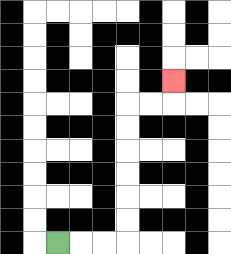{'start': '[2, 10]', 'end': '[7, 3]', 'path_directions': 'R,R,R,U,U,U,U,U,U,R,R,U', 'path_coordinates': '[[2, 10], [3, 10], [4, 10], [5, 10], [5, 9], [5, 8], [5, 7], [5, 6], [5, 5], [5, 4], [6, 4], [7, 4], [7, 3]]'}